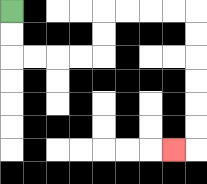{'start': '[0, 0]', 'end': '[7, 6]', 'path_directions': 'D,D,R,R,R,R,U,U,R,R,R,R,D,D,D,D,D,D,L', 'path_coordinates': '[[0, 0], [0, 1], [0, 2], [1, 2], [2, 2], [3, 2], [4, 2], [4, 1], [4, 0], [5, 0], [6, 0], [7, 0], [8, 0], [8, 1], [8, 2], [8, 3], [8, 4], [8, 5], [8, 6], [7, 6]]'}